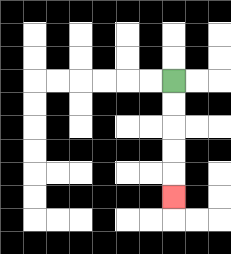{'start': '[7, 3]', 'end': '[7, 8]', 'path_directions': 'D,D,D,D,D', 'path_coordinates': '[[7, 3], [7, 4], [7, 5], [7, 6], [7, 7], [7, 8]]'}